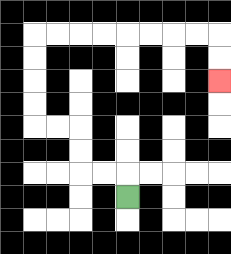{'start': '[5, 8]', 'end': '[9, 3]', 'path_directions': 'U,L,L,U,U,L,L,U,U,U,U,R,R,R,R,R,R,R,R,D,D', 'path_coordinates': '[[5, 8], [5, 7], [4, 7], [3, 7], [3, 6], [3, 5], [2, 5], [1, 5], [1, 4], [1, 3], [1, 2], [1, 1], [2, 1], [3, 1], [4, 1], [5, 1], [6, 1], [7, 1], [8, 1], [9, 1], [9, 2], [9, 3]]'}